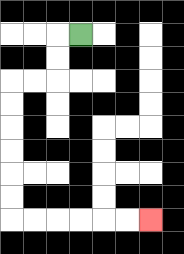{'start': '[3, 1]', 'end': '[6, 9]', 'path_directions': 'L,D,D,L,L,D,D,D,D,D,D,R,R,R,R,R,R', 'path_coordinates': '[[3, 1], [2, 1], [2, 2], [2, 3], [1, 3], [0, 3], [0, 4], [0, 5], [0, 6], [0, 7], [0, 8], [0, 9], [1, 9], [2, 9], [3, 9], [4, 9], [5, 9], [6, 9]]'}